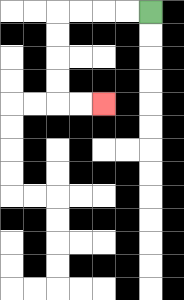{'start': '[6, 0]', 'end': '[4, 4]', 'path_directions': 'L,L,L,L,D,D,D,D,R,R', 'path_coordinates': '[[6, 0], [5, 0], [4, 0], [3, 0], [2, 0], [2, 1], [2, 2], [2, 3], [2, 4], [3, 4], [4, 4]]'}